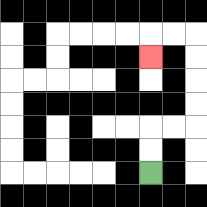{'start': '[6, 7]', 'end': '[6, 2]', 'path_directions': 'U,U,R,R,U,U,U,U,L,L,D', 'path_coordinates': '[[6, 7], [6, 6], [6, 5], [7, 5], [8, 5], [8, 4], [8, 3], [8, 2], [8, 1], [7, 1], [6, 1], [6, 2]]'}